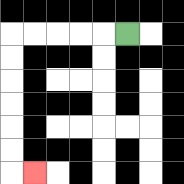{'start': '[5, 1]', 'end': '[1, 7]', 'path_directions': 'L,L,L,L,L,D,D,D,D,D,D,R', 'path_coordinates': '[[5, 1], [4, 1], [3, 1], [2, 1], [1, 1], [0, 1], [0, 2], [0, 3], [0, 4], [0, 5], [0, 6], [0, 7], [1, 7]]'}